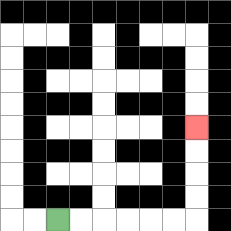{'start': '[2, 9]', 'end': '[8, 5]', 'path_directions': 'R,R,R,R,R,R,U,U,U,U', 'path_coordinates': '[[2, 9], [3, 9], [4, 9], [5, 9], [6, 9], [7, 9], [8, 9], [8, 8], [8, 7], [8, 6], [8, 5]]'}